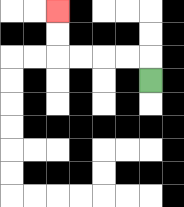{'start': '[6, 3]', 'end': '[2, 0]', 'path_directions': 'U,L,L,L,L,U,U', 'path_coordinates': '[[6, 3], [6, 2], [5, 2], [4, 2], [3, 2], [2, 2], [2, 1], [2, 0]]'}